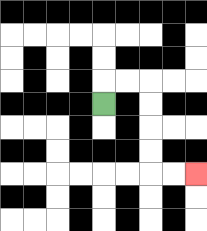{'start': '[4, 4]', 'end': '[8, 7]', 'path_directions': 'U,R,R,D,D,D,D,R,R', 'path_coordinates': '[[4, 4], [4, 3], [5, 3], [6, 3], [6, 4], [6, 5], [6, 6], [6, 7], [7, 7], [8, 7]]'}